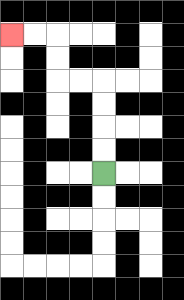{'start': '[4, 7]', 'end': '[0, 1]', 'path_directions': 'U,U,U,U,L,L,U,U,L,L', 'path_coordinates': '[[4, 7], [4, 6], [4, 5], [4, 4], [4, 3], [3, 3], [2, 3], [2, 2], [2, 1], [1, 1], [0, 1]]'}